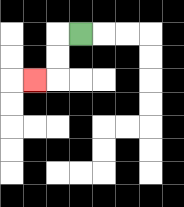{'start': '[3, 1]', 'end': '[1, 3]', 'path_directions': 'L,D,D,L', 'path_coordinates': '[[3, 1], [2, 1], [2, 2], [2, 3], [1, 3]]'}